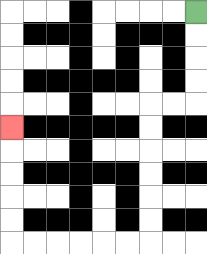{'start': '[8, 0]', 'end': '[0, 5]', 'path_directions': 'D,D,D,D,L,L,D,D,D,D,D,D,L,L,L,L,L,L,U,U,U,U,U', 'path_coordinates': '[[8, 0], [8, 1], [8, 2], [8, 3], [8, 4], [7, 4], [6, 4], [6, 5], [6, 6], [6, 7], [6, 8], [6, 9], [6, 10], [5, 10], [4, 10], [3, 10], [2, 10], [1, 10], [0, 10], [0, 9], [0, 8], [0, 7], [0, 6], [0, 5]]'}